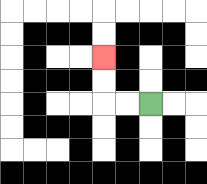{'start': '[6, 4]', 'end': '[4, 2]', 'path_directions': 'L,L,U,U', 'path_coordinates': '[[6, 4], [5, 4], [4, 4], [4, 3], [4, 2]]'}